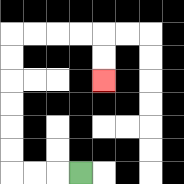{'start': '[3, 7]', 'end': '[4, 3]', 'path_directions': 'L,L,L,U,U,U,U,U,U,R,R,R,R,D,D', 'path_coordinates': '[[3, 7], [2, 7], [1, 7], [0, 7], [0, 6], [0, 5], [0, 4], [0, 3], [0, 2], [0, 1], [1, 1], [2, 1], [3, 1], [4, 1], [4, 2], [4, 3]]'}